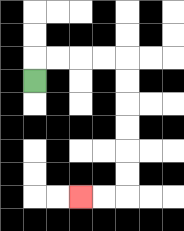{'start': '[1, 3]', 'end': '[3, 8]', 'path_directions': 'U,R,R,R,R,D,D,D,D,D,D,L,L', 'path_coordinates': '[[1, 3], [1, 2], [2, 2], [3, 2], [4, 2], [5, 2], [5, 3], [5, 4], [5, 5], [5, 6], [5, 7], [5, 8], [4, 8], [3, 8]]'}